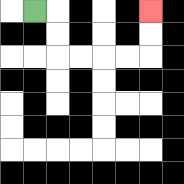{'start': '[1, 0]', 'end': '[6, 0]', 'path_directions': 'R,D,D,R,R,R,R,U,U', 'path_coordinates': '[[1, 0], [2, 0], [2, 1], [2, 2], [3, 2], [4, 2], [5, 2], [6, 2], [6, 1], [6, 0]]'}